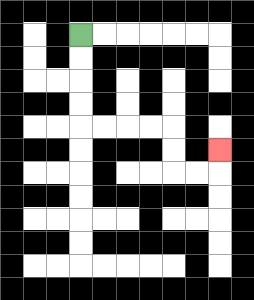{'start': '[3, 1]', 'end': '[9, 6]', 'path_directions': 'D,D,D,D,R,R,R,R,D,D,R,R,U', 'path_coordinates': '[[3, 1], [3, 2], [3, 3], [3, 4], [3, 5], [4, 5], [5, 5], [6, 5], [7, 5], [7, 6], [7, 7], [8, 7], [9, 7], [9, 6]]'}